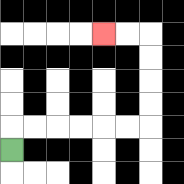{'start': '[0, 6]', 'end': '[4, 1]', 'path_directions': 'U,R,R,R,R,R,R,U,U,U,U,L,L', 'path_coordinates': '[[0, 6], [0, 5], [1, 5], [2, 5], [3, 5], [4, 5], [5, 5], [6, 5], [6, 4], [6, 3], [6, 2], [6, 1], [5, 1], [4, 1]]'}